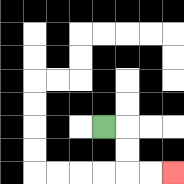{'start': '[4, 5]', 'end': '[7, 7]', 'path_directions': 'R,D,D,R,R', 'path_coordinates': '[[4, 5], [5, 5], [5, 6], [5, 7], [6, 7], [7, 7]]'}